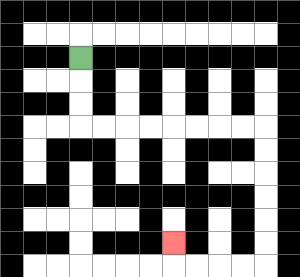{'start': '[3, 2]', 'end': '[7, 10]', 'path_directions': 'D,D,D,R,R,R,R,R,R,R,R,D,D,D,D,D,D,L,L,L,L,U', 'path_coordinates': '[[3, 2], [3, 3], [3, 4], [3, 5], [4, 5], [5, 5], [6, 5], [7, 5], [8, 5], [9, 5], [10, 5], [11, 5], [11, 6], [11, 7], [11, 8], [11, 9], [11, 10], [11, 11], [10, 11], [9, 11], [8, 11], [7, 11], [7, 10]]'}